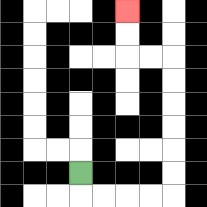{'start': '[3, 7]', 'end': '[5, 0]', 'path_directions': 'D,R,R,R,R,U,U,U,U,U,U,L,L,U,U', 'path_coordinates': '[[3, 7], [3, 8], [4, 8], [5, 8], [6, 8], [7, 8], [7, 7], [7, 6], [7, 5], [7, 4], [7, 3], [7, 2], [6, 2], [5, 2], [5, 1], [5, 0]]'}